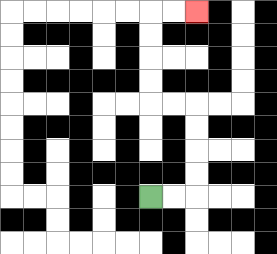{'start': '[6, 8]', 'end': '[8, 0]', 'path_directions': 'R,R,U,U,U,U,L,L,U,U,U,U,R,R', 'path_coordinates': '[[6, 8], [7, 8], [8, 8], [8, 7], [8, 6], [8, 5], [8, 4], [7, 4], [6, 4], [6, 3], [6, 2], [6, 1], [6, 0], [7, 0], [8, 0]]'}